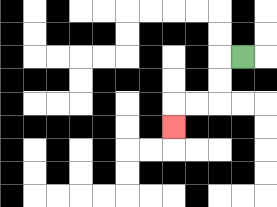{'start': '[10, 2]', 'end': '[7, 5]', 'path_directions': 'L,D,D,L,L,D', 'path_coordinates': '[[10, 2], [9, 2], [9, 3], [9, 4], [8, 4], [7, 4], [7, 5]]'}